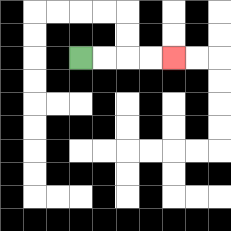{'start': '[3, 2]', 'end': '[7, 2]', 'path_directions': 'R,R,R,R', 'path_coordinates': '[[3, 2], [4, 2], [5, 2], [6, 2], [7, 2]]'}